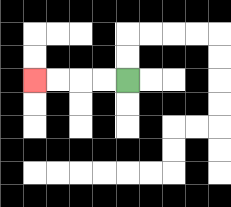{'start': '[5, 3]', 'end': '[1, 3]', 'path_directions': 'L,L,L,L', 'path_coordinates': '[[5, 3], [4, 3], [3, 3], [2, 3], [1, 3]]'}